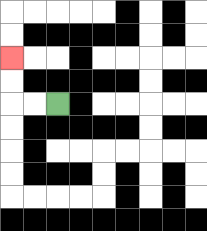{'start': '[2, 4]', 'end': '[0, 2]', 'path_directions': 'L,L,U,U', 'path_coordinates': '[[2, 4], [1, 4], [0, 4], [0, 3], [0, 2]]'}